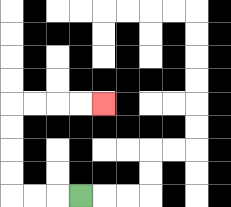{'start': '[3, 8]', 'end': '[4, 4]', 'path_directions': 'L,L,L,U,U,U,U,R,R,R,R', 'path_coordinates': '[[3, 8], [2, 8], [1, 8], [0, 8], [0, 7], [0, 6], [0, 5], [0, 4], [1, 4], [2, 4], [3, 4], [4, 4]]'}